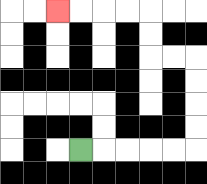{'start': '[3, 6]', 'end': '[2, 0]', 'path_directions': 'R,R,R,R,R,U,U,U,U,L,L,U,U,L,L,L,L', 'path_coordinates': '[[3, 6], [4, 6], [5, 6], [6, 6], [7, 6], [8, 6], [8, 5], [8, 4], [8, 3], [8, 2], [7, 2], [6, 2], [6, 1], [6, 0], [5, 0], [4, 0], [3, 0], [2, 0]]'}